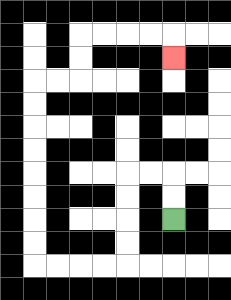{'start': '[7, 9]', 'end': '[7, 2]', 'path_directions': 'U,U,L,L,D,D,D,D,L,L,L,L,U,U,U,U,U,U,U,U,R,R,U,U,R,R,R,R,D', 'path_coordinates': '[[7, 9], [7, 8], [7, 7], [6, 7], [5, 7], [5, 8], [5, 9], [5, 10], [5, 11], [4, 11], [3, 11], [2, 11], [1, 11], [1, 10], [1, 9], [1, 8], [1, 7], [1, 6], [1, 5], [1, 4], [1, 3], [2, 3], [3, 3], [3, 2], [3, 1], [4, 1], [5, 1], [6, 1], [7, 1], [7, 2]]'}